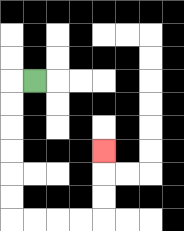{'start': '[1, 3]', 'end': '[4, 6]', 'path_directions': 'L,D,D,D,D,D,D,R,R,R,R,U,U,U', 'path_coordinates': '[[1, 3], [0, 3], [0, 4], [0, 5], [0, 6], [0, 7], [0, 8], [0, 9], [1, 9], [2, 9], [3, 9], [4, 9], [4, 8], [4, 7], [4, 6]]'}